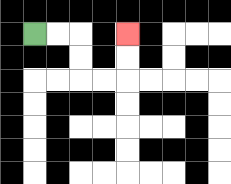{'start': '[1, 1]', 'end': '[5, 1]', 'path_directions': 'R,R,D,D,R,R,U,U', 'path_coordinates': '[[1, 1], [2, 1], [3, 1], [3, 2], [3, 3], [4, 3], [5, 3], [5, 2], [5, 1]]'}